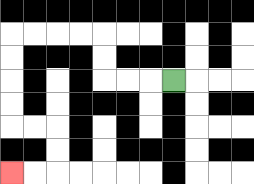{'start': '[7, 3]', 'end': '[0, 7]', 'path_directions': 'L,L,L,U,U,L,L,L,L,D,D,D,D,R,R,D,D,L,L', 'path_coordinates': '[[7, 3], [6, 3], [5, 3], [4, 3], [4, 2], [4, 1], [3, 1], [2, 1], [1, 1], [0, 1], [0, 2], [0, 3], [0, 4], [0, 5], [1, 5], [2, 5], [2, 6], [2, 7], [1, 7], [0, 7]]'}